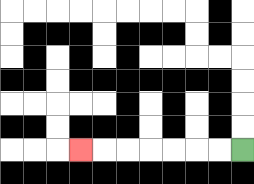{'start': '[10, 6]', 'end': '[3, 6]', 'path_directions': 'L,L,L,L,L,L,L', 'path_coordinates': '[[10, 6], [9, 6], [8, 6], [7, 6], [6, 6], [5, 6], [4, 6], [3, 6]]'}